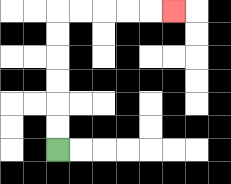{'start': '[2, 6]', 'end': '[7, 0]', 'path_directions': 'U,U,U,U,U,U,R,R,R,R,R', 'path_coordinates': '[[2, 6], [2, 5], [2, 4], [2, 3], [2, 2], [2, 1], [2, 0], [3, 0], [4, 0], [5, 0], [6, 0], [7, 0]]'}